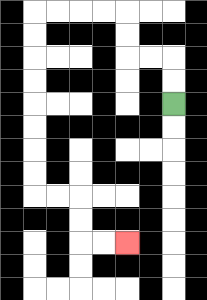{'start': '[7, 4]', 'end': '[5, 10]', 'path_directions': 'U,U,L,L,U,U,L,L,L,L,D,D,D,D,D,D,D,D,R,R,D,D,R,R', 'path_coordinates': '[[7, 4], [7, 3], [7, 2], [6, 2], [5, 2], [5, 1], [5, 0], [4, 0], [3, 0], [2, 0], [1, 0], [1, 1], [1, 2], [1, 3], [1, 4], [1, 5], [1, 6], [1, 7], [1, 8], [2, 8], [3, 8], [3, 9], [3, 10], [4, 10], [5, 10]]'}